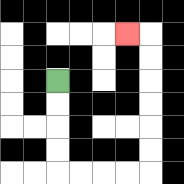{'start': '[2, 3]', 'end': '[5, 1]', 'path_directions': 'D,D,D,D,R,R,R,R,U,U,U,U,U,U,L', 'path_coordinates': '[[2, 3], [2, 4], [2, 5], [2, 6], [2, 7], [3, 7], [4, 7], [5, 7], [6, 7], [6, 6], [6, 5], [6, 4], [6, 3], [6, 2], [6, 1], [5, 1]]'}